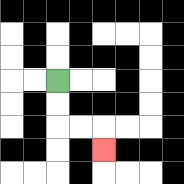{'start': '[2, 3]', 'end': '[4, 6]', 'path_directions': 'D,D,R,R,D', 'path_coordinates': '[[2, 3], [2, 4], [2, 5], [3, 5], [4, 5], [4, 6]]'}